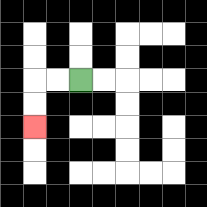{'start': '[3, 3]', 'end': '[1, 5]', 'path_directions': 'L,L,D,D', 'path_coordinates': '[[3, 3], [2, 3], [1, 3], [1, 4], [1, 5]]'}